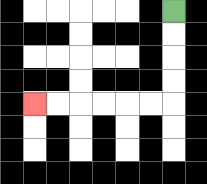{'start': '[7, 0]', 'end': '[1, 4]', 'path_directions': 'D,D,D,D,L,L,L,L,L,L', 'path_coordinates': '[[7, 0], [7, 1], [7, 2], [7, 3], [7, 4], [6, 4], [5, 4], [4, 4], [3, 4], [2, 4], [1, 4]]'}